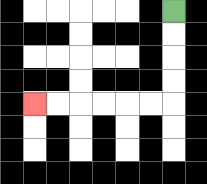{'start': '[7, 0]', 'end': '[1, 4]', 'path_directions': 'D,D,D,D,L,L,L,L,L,L', 'path_coordinates': '[[7, 0], [7, 1], [7, 2], [7, 3], [7, 4], [6, 4], [5, 4], [4, 4], [3, 4], [2, 4], [1, 4]]'}